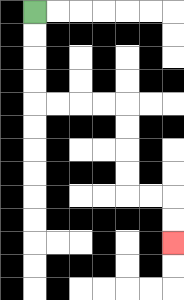{'start': '[1, 0]', 'end': '[7, 10]', 'path_directions': 'D,D,D,D,R,R,R,R,D,D,D,D,R,R,D,D', 'path_coordinates': '[[1, 0], [1, 1], [1, 2], [1, 3], [1, 4], [2, 4], [3, 4], [4, 4], [5, 4], [5, 5], [5, 6], [5, 7], [5, 8], [6, 8], [7, 8], [7, 9], [7, 10]]'}